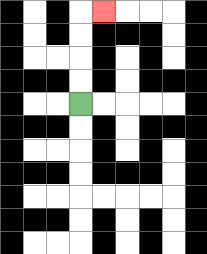{'start': '[3, 4]', 'end': '[4, 0]', 'path_directions': 'U,U,U,U,R', 'path_coordinates': '[[3, 4], [3, 3], [3, 2], [3, 1], [3, 0], [4, 0]]'}